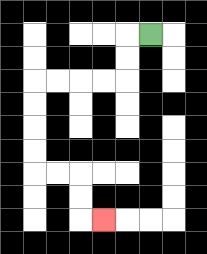{'start': '[6, 1]', 'end': '[4, 9]', 'path_directions': 'L,D,D,L,L,L,L,D,D,D,D,R,R,D,D,R', 'path_coordinates': '[[6, 1], [5, 1], [5, 2], [5, 3], [4, 3], [3, 3], [2, 3], [1, 3], [1, 4], [1, 5], [1, 6], [1, 7], [2, 7], [3, 7], [3, 8], [3, 9], [4, 9]]'}